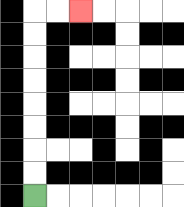{'start': '[1, 8]', 'end': '[3, 0]', 'path_directions': 'U,U,U,U,U,U,U,U,R,R', 'path_coordinates': '[[1, 8], [1, 7], [1, 6], [1, 5], [1, 4], [1, 3], [1, 2], [1, 1], [1, 0], [2, 0], [3, 0]]'}